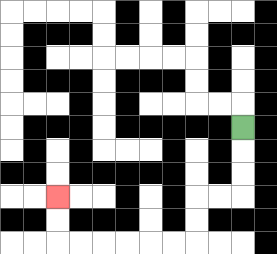{'start': '[10, 5]', 'end': '[2, 8]', 'path_directions': 'D,D,D,L,L,D,D,L,L,L,L,L,L,U,U', 'path_coordinates': '[[10, 5], [10, 6], [10, 7], [10, 8], [9, 8], [8, 8], [8, 9], [8, 10], [7, 10], [6, 10], [5, 10], [4, 10], [3, 10], [2, 10], [2, 9], [2, 8]]'}